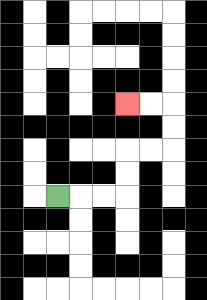{'start': '[2, 8]', 'end': '[5, 4]', 'path_directions': 'R,R,R,U,U,R,R,U,U,L,L', 'path_coordinates': '[[2, 8], [3, 8], [4, 8], [5, 8], [5, 7], [5, 6], [6, 6], [7, 6], [7, 5], [7, 4], [6, 4], [5, 4]]'}